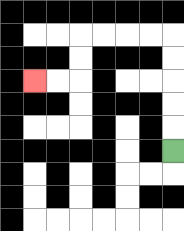{'start': '[7, 6]', 'end': '[1, 3]', 'path_directions': 'U,U,U,U,U,L,L,L,L,D,D,L,L', 'path_coordinates': '[[7, 6], [7, 5], [7, 4], [7, 3], [7, 2], [7, 1], [6, 1], [5, 1], [4, 1], [3, 1], [3, 2], [3, 3], [2, 3], [1, 3]]'}